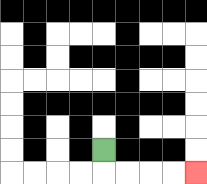{'start': '[4, 6]', 'end': '[8, 7]', 'path_directions': 'D,R,R,R,R', 'path_coordinates': '[[4, 6], [4, 7], [5, 7], [6, 7], [7, 7], [8, 7]]'}